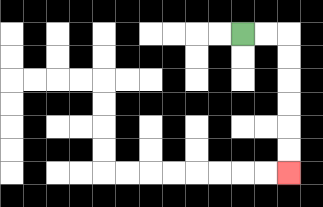{'start': '[10, 1]', 'end': '[12, 7]', 'path_directions': 'R,R,D,D,D,D,D,D', 'path_coordinates': '[[10, 1], [11, 1], [12, 1], [12, 2], [12, 3], [12, 4], [12, 5], [12, 6], [12, 7]]'}